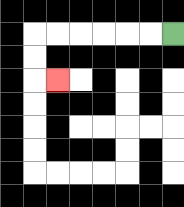{'start': '[7, 1]', 'end': '[2, 3]', 'path_directions': 'L,L,L,L,L,L,D,D,R', 'path_coordinates': '[[7, 1], [6, 1], [5, 1], [4, 1], [3, 1], [2, 1], [1, 1], [1, 2], [1, 3], [2, 3]]'}